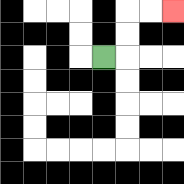{'start': '[4, 2]', 'end': '[7, 0]', 'path_directions': 'R,U,U,R,R', 'path_coordinates': '[[4, 2], [5, 2], [5, 1], [5, 0], [6, 0], [7, 0]]'}